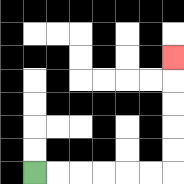{'start': '[1, 7]', 'end': '[7, 2]', 'path_directions': 'R,R,R,R,R,R,U,U,U,U,U', 'path_coordinates': '[[1, 7], [2, 7], [3, 7], [4, 7], [5, 7], [6, 7], [7, 7], [7, 6], [7, 5], [7, 4], [7, 3], [7, 2]]'}